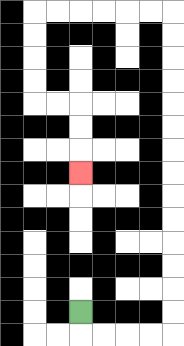{'start': '[3, 13]', 'end': '[3, 7]', 'path_directions': 'D,R,R,R,R,U,U,U,U,U,U,U,U,U,U,U,U,U,U,L,L,L,L,L,L,D,D,D,D,R,R,D,D,D', 'path_coordinates': '[[3, 13], [3, 14], [4, 14], [5, 14], [6, 14], [7, 14], [7, 13], [7, 12], [7, 11], [7, 10], [7, 9], [7, 8], [7, 7], [7, 6], [7, 5], [7, 4], [7, 3], [7, 2], [7, 1], [7, 0], [6, 0], [5, 0], [4, 0], [3, 0], [2, 0], [1, 0], [1, 1], [1, 2], [1, 3], [1, 4], [2, 4], [3, 4], [3, 5], [3, 6], [3, 7]]'}